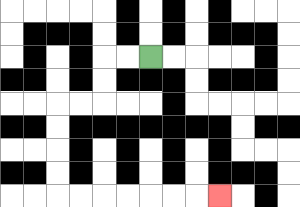{'start': '[6, 2]', 'end': '[9, 8]', 'path_directions': 'L,L,D,D,L,L,D,D,D,D,R,R,R,R,R,R,R', 'path_coordinates': '[[6, 2], [5, 2], [4, 2], [4, 3], [4, 4], [3, 4], [2, 4], [2, 5], [2, 6], [2, 7], [2, 8], [3, 8], [4, 8], [5, 8], [6, 8], [7, 8], [8, 8], [9, 8]]'}